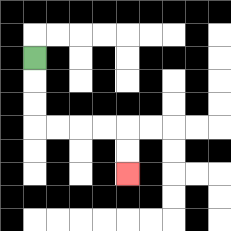{'start': '[1, 2]', 'end': '[5, 7]', 'path_directions': 'D,D,D,R,R,R,R,D,D', 'path_coordinates': '[[1, 2], [1, 3], [1, 4], [1, 5], [2, 5], [3, 5], [4, 5], [5, 5], [5, 6], [5, 7]]'}